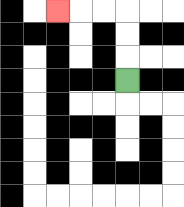{'start': '[5, 3]', 'end': '[2, 0]', 'path_directions': 'U,U,U,L,L,L', 'path_coordinates': '[[5, 3], [5, 2], [5, 1], [5, 0], [4, 0], [3, 0], [2, 0]]'}